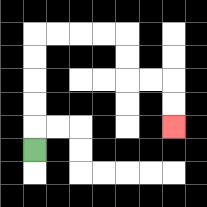{'start': '[1, 6]', 'end': '[7, 5]', 'path_directions': 'U,U,U,U,U,R,R,R,R,D,D,R,R,D,D', 'path_coordinates': '[[1, 6], [1, 5], [1, 4], [1, 3], [1, 2], [1, 1], [2, 1], [3, 1], [4, 1], [5, 1], [5, 2], [5, 3], [6, 3], [7, 3], [7, 4], [7, 5]]'}